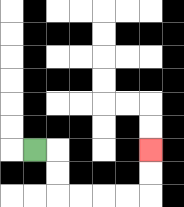{'start': '[1, 6]', 'end': '[6, 6]', 'path_directions': 'R,D,D,R,R,R,R,U,U', 'path_coordinates': '[[1, 6], [2, 6], [2, 7], [2, 8], [3, 8], [4, 8], [5, 8], [6, 8], [6, 7], [6, 6]]'}